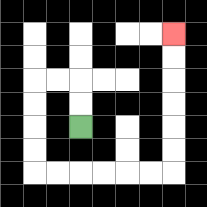{'start': '[3, 5]', 'end': '[7, 1]', 'path_directions': 'U,U,L,L,D,D,D,D,R,R,R,R,R,R,U,U,U,U,U,U', 'path_coordinates': '[[3, 5], [3, 4], [3, 3], [2, 3], [1, 3], [1, 4], [1, 5], [1, 6], [1, 7], [2, 7], [3, 7], [4, 7], [5, 7], [6, 7], [7, 7], [7, 6], [7, 5], [7, 4], [7, 3], [7, 2], [7, 1]]'}